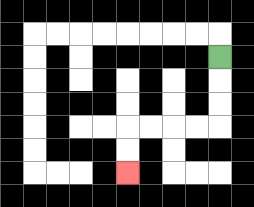{'start': '[9, 2]', 'end': '[5, 7]', 'path_directions': 'D,D,D,L,L,L,L,D,D', 'path_coordinates': '[[9, 2], [9, 3], [9, 4], [9, 5], [8, 5], [7, 5], [6, 5], [5, 5], [5, 6], [5, 7]]'}